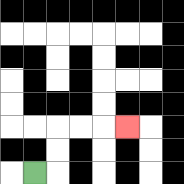{'start': '[1, 7]', 'end': '[5, 5]', 'path_directions': 'R,U,U,R,R,R', 'path_coordinates': '[[1, 7], [2, 7], [2, 6], [2, 5], [3, 5], [4, 5], [5, 5]]'}